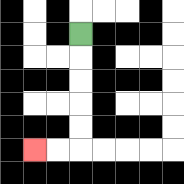{'start': '[3, 1]', 'end': '[1, 6]', 'path_directions': 'D,D,D,D,D,L,L', 'path_coordinates': '[[3, 1], [3, 2], [3, 3], [3, 4], [3, 5], [3, 6], [2, 6], [1, 6]]'}